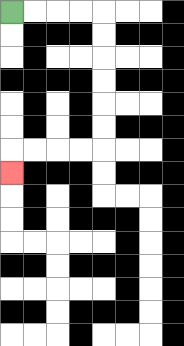{'start': '[0, 0]', 'end': '[0, 7]', 'path_directions': 'R,R,R,R,D,D,D,D,D,D,L,L,L,L,D', 'path_coordinates': '[[0, 0], [1, 0], [2, 0], [3, 0], [4, 0], [4, 1], [4, 2], [4, 3], [4, 4], [4, 5], [4, 6], [3, 6], [2, 6], [1, 6], [0, 6], [0, 7]]'}